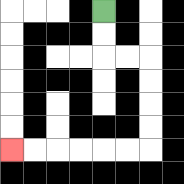{'start': '[4, 0]', 'end': '[0, 6]', 'path_directions': 'D,D,R,R,D,D,D,D,L,L,L,L,L,L', 'path_coordinates': '[[4, 0], [4, 1], [4, 2], [5, 2], [6, 2], [6, 3], [6, 4], [6, 5], [6, 6], [5, 6], [4, 6], [3, 6], [2, 6], [1, 6], [0, 6]]'}